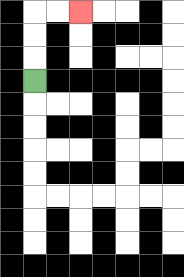{'start': '[1, 3]', 'end': '[3, 0]', 'path_directions': 'U,U,U,R,R', 'path_coordinates': '[[1, 3], [1, 2], [1, 1], [1, 0], [2, 0], [3, 0]]'}